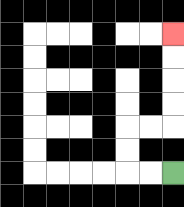{'start': '[7, 7]', 'end': '[7, 1]', 'path_directions': 'L,L,U,U,R,R,U,U,U,U', 'path_coordinates': '[[7, 7], [6, 7], [5, 7], [5, 6], [5, 5], [6, 5], [7, 5], [7, 4], [7, 3], [7, 2], [7, 1]]'}